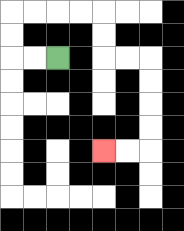{'start': '[2, 2]', 'end': '[4, 6]', 'path_directions': 'L,L,U,U,R,R,R,R,D,D,R,R,D,D,D,D,L,L', 'path_coordinates': '[[2, 2], [1, 2], [0, 2], [0, 1], [0, 0], [1, 0], [2, 0], [3, 0], [4, 0], [4, 1], [4, 2], [5, 2], [6, 2], [6, 3], [6, 4], [6, 5], [6, 6], [5, 6], [4, 6]]'}